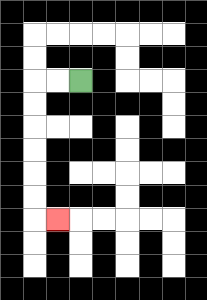{'start': '[3, 3]', 'end': '[2, 9]', 'path_directions': 'L,L,D,D,D,D,D,D,R', 'path_coordinates': '[[3, 3], [2, 3], [1, 3], [1, 4], [1, 5], [1, 6], [1, 7], [1, 8], [1, 9], [2, 9]]'}